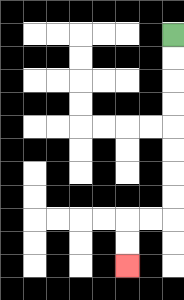{'start': '[7, 1]', 'end': '[5, 11]', 'path_directions': 'D,D,D,D,D,D,D,D,L,L,D,D', 'path_coordinates': '[[7, 1], [7, 2], [7, 3], [7, 4], [7, 5], [7, 6], [7, 7], [7, 8], [7, 9], [6, 9], [5, 9], [5, 10], [5, 11]]'}